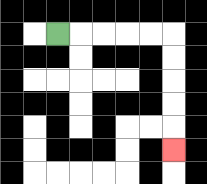{'start': '[2, 1]', 'end': '[7, 6]', 'path_directions': 'R,R,R,R,R,D,D,D,D,D', 'path_coordinates': '[[2, 1], [3, 1], [4, 1], [5, 1], [6, 1], [7, 1], [7, 2], [7, 3], [7, 4], [7, 5], [7, 6]]'}